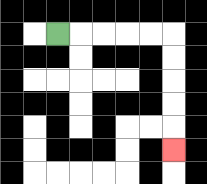{'start': '[2, 1]', 'end': '[7, 6]', 'path_directions': 'R,R,R,R,R,D,D,D,D,D', 'path_coordinates': '[[2, 1], [3, 1], [4, 1], [5, 1], [6, 1], [7, 1], [7, 2], [7, 3], [7, 4], [7, 5], [7, 6]]'}